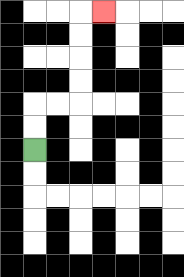{'start': '[1, 6]', 'end': '[4, 0]', 'path_directions': 'U,U,R,R,U,U,U,U,R', 'path_coordinates': '[[1, 6], [1, 5], [1, 4], [2, 4], [3, 4], [3, 3], [3, 2], [3, 1], [3, 0], [4, 0]]'}